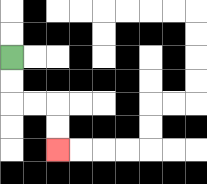{'start': '[0, 2]', 'end': '[2, 6]', 'path_directions': 'D,D,R,R,D,D', 'path_coordinates': '[[0, 2], [0, 3], [0, 4], [1, 4], [2, 4], [2, 5], [2, 6]]'}